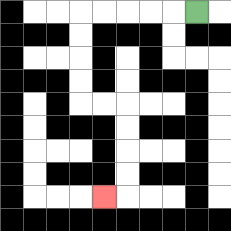{'start': '[8, 0]', 'end': '[4, 8]', 'path_directions': 'L,L,L,L,L,D,D,D,D,R,R,D,D,D,D,L', 'path_coordinates': '[[8, 0], [7, 0], [6, 0], [5, 0], [4, 0], [3, 0], [3, 1], [3, 2], [3, 3], [3, 4], [4, 4], [5, 4], [5, 5], [5, 6], [5, 7], [5, 8], [4, 8]]'}